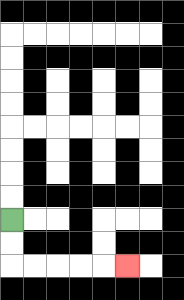{'start': '[0, 9]', 'end': '[5, 11]', 'path_directions': 'D,D,R,R,R,R,R', 'path_coordinates': '[[0, 9], [0, 10], [0, 11], [1, 11], [2, 11], [3, 11], [4, 11], [5, 11]]'}